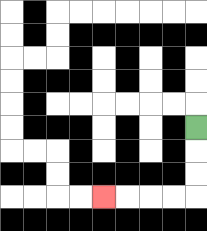{'start': '[8, 5]', 'end': '[4, 8]', 'path_directions': 'D,D,D,L,L,L,L', 'path_coordinates': '[[8, 5], [8, 6], [8, 7], [8, 8], [7, 8], [6, 8], [5, 8], [4, 8]]'}